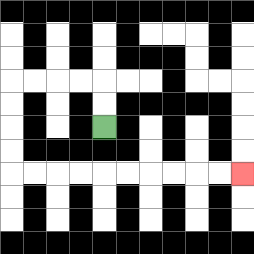{'start': '[4, 5]', 'end': '[10, 7]', 'path_directions': 'U,U,L,L,L,L,D,D,D,D,R,R,R,R,R,R,R,R,R,R', 'path_coordinates': '[[4, 5], [4, 4], [4, 3], [3, 3], [2, 3], [1, 3], [0, 3], [0, 4], [0, 5], [0, 6], [0, 7], [1, 7], [2, 7], [3, 7], [4, 7], [5, 7], [6, 7], [7, 7], [8, 7], [9, 7], [10, 7]]'}